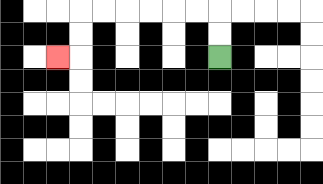{'start': '[9, 2]', 'end': '[2, 2]', 'path_directions': 'U,U,L,L,L,L,L,L,D,D,L', 'path_coordinates': '[[9, 2], [9, 1], [9, 0], [8, 0], [7, 0], [6, 0], [5, 0], [4, 0], [3, 0], [3, 1], [3, 2], [2, 2]]'}